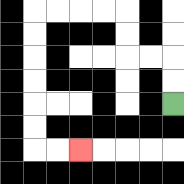{'start': '[7, 4]', 'end': '[3, 6]', 'path_directions': 'U,U,L,L,U,U,L,L,L,L,D,D,D,D,D,D,R,R', 'path_coordinates': '[[7, 4], [7, 3], [7, 2], [6, 2], [5, 2], [5, 1], [5, 0], [4, 0], [3, 0], [2, 0], [1, 0], [1, 1], [1, 2], [1, 3], [1, 4], [1, 5], [1, 6], [2, 6], [3, 6]]'}